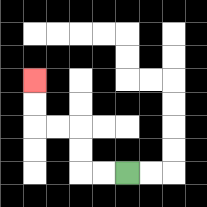{'start': '[5, 7]', 'end': '[1, 3]', 'path_directions': 'L,L,U,U,L,L,U,U', 'path_coordinates': '[[5, 7], [4, 7], [3, 7], [3, 6], [3, 5], [2, 5], [1, 5], [1, 4], [1, 3]]'}